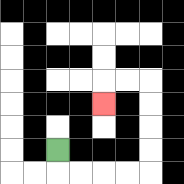{'start': '[2, 6]', 'end': '[4, 4]', 'path_directions': 'D,R,R,R,R,U,U,U,U,L,L,D', 'path_coordinates': '[[2, 6], [2, 7], [3, 7], [4, 7], [5, 7], [6, 7], [6, 6], [6, 5], [6, 4], [6, 3], [5, 3], [4, 3], [4, 4]]'}